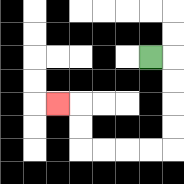{'start': '[6, 2]', 'end': '[2, 4]', 'path_directions': 'R,D,D,D,D,L,L,L,L,U,U,L', 'path_coordinates': '[[6, 2], [7, 2], [7, 3], [7, 4], [7, 5], [7, 6], [6, 6], [5, 6], [4, 6], [3, 6], [3, 5], [3, 4], [2, 4]]'}